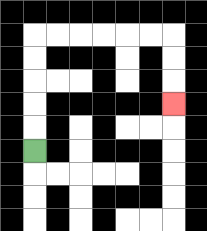{'start': '[1, 6]', 'end': '[7, 4]', 'path_directions': 'U,U,U,U,U,R,R,R,R,R,R,D,D,D', 'path_coordinates': '[[1, 6], [1, 5], [1, 4], [1, 3], [1, 2], [1, 1], [2, 1], [3, 1], [4, 1], [5, 1], [6, 1], [7, 1], [7, 2], [7, 3], [7, 4]]'}